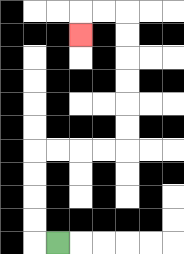{'start': '[2, 10]', 'end': '[3, 1]', 'path_directions': 'L,U,U,U,U,R,R,R,R,U,U,U,U,U,U,L,L,D', 'path_coordinates': '[[2, 10], [1, 10], [1, 9], [1, 8], [1, 7], [1, 6], [2, 6], [3, 6], [4, 6], [5, 6], [5, 5], [5, 4], [5, 3], [5, 2], [5, 1], [5, 0], [4, 0], [3, 0], [3, 1]]'}